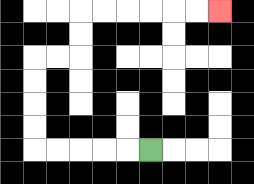{'start': '[6, 6]', 'end': '[9, 0]', 'path_directions': 'L,L,L,L,L,U,U,U,U,R,R,U,U,R,R,R,R,R,R', 'path_coordinates': '[[6, 6], [5, 6], [4, 6], [3, 6], [2, 6], [1, 6], [1, 5], [1, 4], [1, 3], [1, 2], [2, 2], [3, 2], [3, 1], [3, 0], [4, 0], [5, 0], [6, 0], [7, 0], [8, 0], [9, 0]]'}